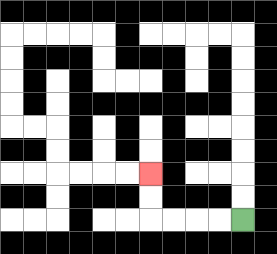{'start': '[10, 9]', 'end': '[6, 7]', 'path_directions': 'L,L,L,L,U,U', 'path_coordinates': '[[10, 9], [9, 9], [8, 9], [7, 9], [6, 9], [6, 8], [6, 7]]'}